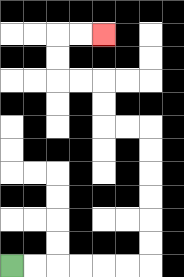{'start': '[0, 11]', 'end': '[4, 1]', 'path_directions': 'R,R,R,R,R,R,U,U,U,U,U,U,L,L,U,U,L,L,U,U,R,R', 'path_coordinates': '[[0, 11], [1, 11], [2, 11], [3, 11], [4, 11], [5, 11], [6, 11], [6, 10], [6, 9], [6, 8], [6, 7], [6, 6], [6, 5], [5, 5], [4, 5], [4, 4], [4, 3], [3, 3], [2, 3], [2, 2], [2, 1], [3, 1], [4, 1]]'}